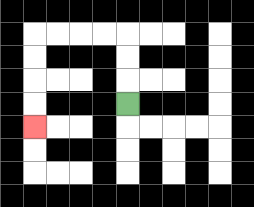{'start': '[5, 4]', 'end': '[1, 5]', 'path_directions': 'U,U,U,L,L,L,L,D,D,D,D', 'path_coordinates': '[[5, 4], [5, 3], [5, 2], [5, 1], [4, 1], [3, 1], [2, 1], [1, 1], [1, 2], [1, 3], [1, 4], [1, 5]]'}